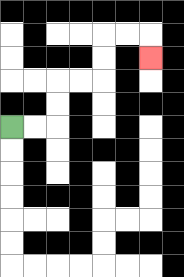{'start': '[0, 5]', 'end': '[6, 2]', 'path_directions': 'R,R,U,U,R,R,U,U,R,R,D', 'path_coordinates': '[[0, 5], [1, 5], [2, 5], [2, 4], [2, 3], [3, 3], [4, 3], [4, 2], [4, 1], [5, 1], [6, 1], [6, 2]]'}